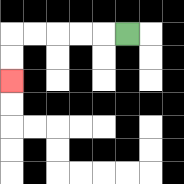{'start': '[5, 1]', 'end': '[0, 3]', 'path_directions': 'L,L,L,L,L,D,D', 'path_coordinates': '[[5, 1], [4, 1], [3, 1], [2, 1], [1, 1], [0, 1], [0, 2], [0, 3]]'}